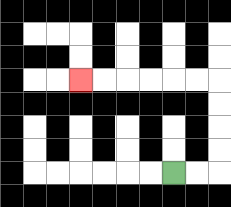{'start': '[7, 7]', 'end': '[3, 3]', 'path_directions': 'R,R,U,U,U,U,L,L,L,L,L,L', 'path_coordinates': '[[7, 7], [8, 7], [9, 7], [9, 6], [9, 5], [9, 4], [9, 3], [8, 3], [7, 3], [6, 3], [5, 3], [4, 3], [3, 3]]'}